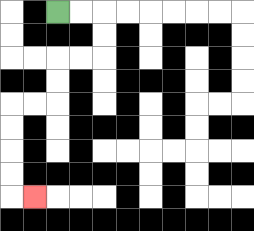{'start': '[2, 0]', 'end': '[1, 8]', 'path_directions': 'R,R,D,D,L,L,D,D,L,L,D,D,D,D,R', 'path_coordinates': '[[2, 0], [3, 0], [4, 0], [4, 1], [4, 2], [3, 2], [2, 2], [2, 3], [2, 4], [1, 4], [0, 4], [0, 5], [0, 6], [0, 7], [0, 8], [1, 8]]'}